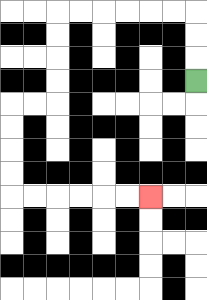{'start': '[8, 3]', 'end': '[6, 8]', 'path_directions': 'U,U,U,L,L,L,L,L,L,D,D,D,D,L,L,D,D,D,D,R,R,R,R,R,R', 'path_coordinates': '[[8, 3], [8, 2], [8, 1], [8, 0], [7, 0], [6, 0], [5, 0], [4, 0], [3, 0], [2, 0], [2, 1], [2, 2], [2, 3], [2, 4], [1, 4], [0, 4], [0, 5], [0, 6], [0, 7], [0, 8], [1, 8], [2, 8], [3, 8], [4, 8], [5, 8], [6, 8]]'}